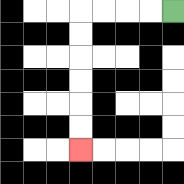{'start': '[7, 0]', 'end': '[3, 6]', 'path_directions': 'L,L,L,L,D,D,D,D,D,D', 'path_coordinates': '[[7, 0], [6, 0], [5, 0], [4, 0], [3, 0], [3, 1], [3, 2], [3, 3], [3, 4], [3, 5], [3, 6]]'}